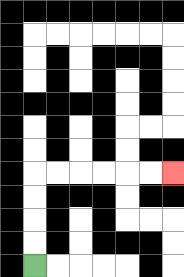{'start': '[1, 11]', 'end': '[7, 7]', 'path_directions': 'U,U,U,U,R,R,R,R,R,R', 'path_coordinates': '[[1, 11], [1, 10], [1, 9], [1, 8], [1, 7], [2, 7], [3, 7], [4, 7], [5, 7], [6, 7], [7, 7]]'}